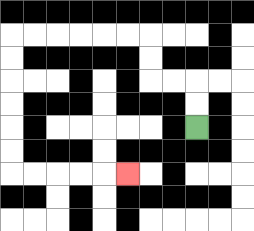{'start': '[8, 5]', 'end': '[5, 7]', 'path_directions': 'U,U,L,L,U,U,L,L,L,L,L,L,D,D,D,D,D,D,R,R,R,R,R', 'path_coordinates': '[[8, 5], [8, 4], [8, 3], [7, 3], [6, 3], [6, 2], [6, 1], [5, 1], [4, 1], [3, 1], [2, 1], [1, 1], [0, 1], [0, 2], [0, 3], [0, 4], [0, 5], [0, 6], [0, 7], [1, 7], [2, 7], [3, 7], [4, 7], [5, 7]]'}